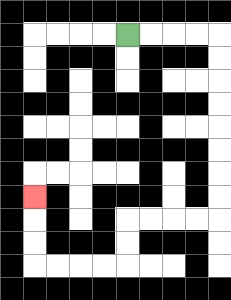{'start': '[5, 1]', 'end': '[1, 8]', 'path_directions': 'R,R,R,R,D,D,D,D,D,D,D,D,L,L,L,L,D,D,L,L,L,L,U,U,U', 'path_coordinates': '[[5, 1], [6, 1], [7, 1], [8, 1], [9, 1], [9, 2], [9, 3], [9, 4], [9, 5], [9, 6], [9, 7], [9, 8], [9, 9], [8, 9], [7, 9], [6, 9], [5, 9], [5, 10], [5, 11], [4, 11], [3, 11], [2, 11], [1, 11], [1, 10], [1, 9], [1, 8]]'}